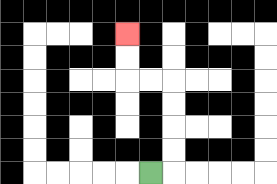{'start': '[6, 7]', 'end': '[5, 1]', 'path_directions': 'R,U,U,U,U,L,L,U,U', 'path_coordinates': '[[6, 7], [7, 7], [7, 6], [7, 5], [7, 4], [7, 3], [6, 3], [5, 3], [5, 2], [5, 1]]'}